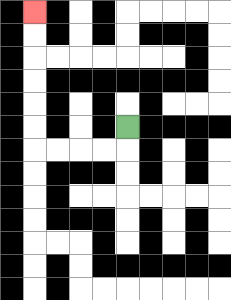{'start': '[5, 5]', 'end': '[1, 0]', 'path_directions': 'D,L,L,L,L,U,U,U,U,U,U', 'path_coordinates': '[[5, 5], [5, 6], [4, 6], [3, 6], [2, 6], [1, 6], [1, 5], [1, 4], [1, 3], [1, 2], [1, 1], [1, 0]]'}